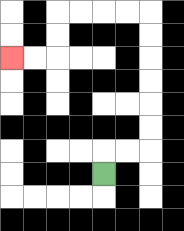{'start': '[4, 7]', 'end': '[0, 2]', 'path_directions': 'U,R,R,U,U,U,U,U,U,L,L,L,L,D,D,L,L', 'path_coordinates': '[[4, 7], [4, 6], [5, 6], [6, 6], [6, 5], [6, 4], [6, 3], [6, 2], [6, 1], [6, 0], [5, 0], [4, 0], [3, 0], [2, 0], [2, 1], [2, 2], [1, 2], [0, 2]]'}